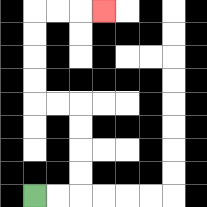{'start': '[1, 8]', 'end': '[4, 0]', 'path_directions': 'R,R,U,U,U,U,L,L,U,U,U,U,R,R,R', 'path_coordinates': '[[1, 8], [2, 8], [3, 8], [3, 7], [3, 6], [3, 5], [3, 4], [2, 4], [1, 4], [1, 3], [1, 2], [1, 1], [1, 0], [2, 0], [3, 0], [4, 0]]'}